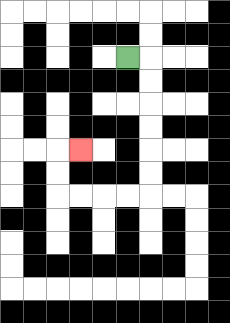{'start': '[5, 2]', 'end': '[3, 6]', 'path_directions': 'R,D,D,D,D,D,D,L,L,L,L,U,U,R', 'path_coordinates': '[[5, 2], [6, 2], [6, 3], [6, 4], [6, 5], [6, 6], [6, 7], [6, 8], [5, 8], [4, 8], [3, 8], [2, 8], [2, 7], [2, 6], [3, 6]]'}